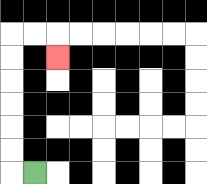{'start': '[1, 7]', 'end': '[2, 2]', 'path_directions': 'L,U,U,U,U,U,U,R,R,D', 'path_coordinates': '[[1, 7], [0, 7], [0, 6], [0, 5], [0, 4], [0, 3], [0, 2], [0, 1], [1, 1], [2, 1], [2, 2]]'}